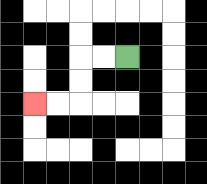{'start': '[5, 2]', 'end': '[1, 4]', 'path_directions': 'L,L,D,D,L,L', 'path_coordinates': '[[5, 2], [4, 2], [3, 2], [3, 3], [3, 4], [2, 4], [1, 4]]'}